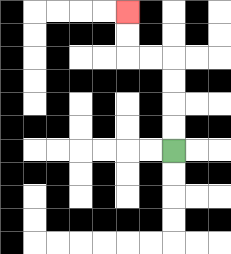{'start': '[7, 6]', 'end': '[5, 0]', 'path_directions': 'U,U,U,U,L,L,U,U', 'path_coordinates': '[[7, 6], [7, 5], [7, 4], [7, 3], [7, 2], [6, 2], [5, 2], [5, 1], [5, 0]]'}